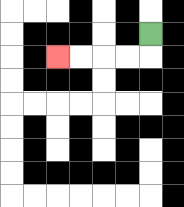{'start': '[6, 1]', 'end': '[2, 2]', 'path_directions': 'D,L,L,L,L', 'path_coordinates': '[[6, 1], [6, 2], [5, 2], [4, 2], [3, 2], [2, 2]]'}